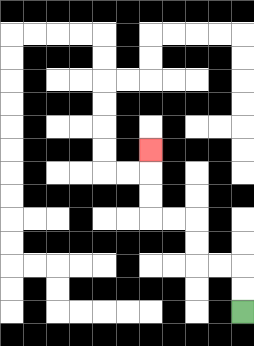{'start': '[10, 13]', 'end': '[6, 6]', 'path_directions': 'U,U,L,L,U,U,L,L,U,U,U', 'path_coordinates': '[[10, 13], [10, 12], [10, 11], [9, 11], [8, 11], [8, 10], [8, 9], [7, 9], [6, 9], [6, 8], [6, 7], [6, 6]]'}